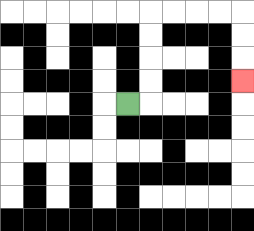{'start': '[5, 4]', 'end': '[10, 3]', 'path_directions': 'R,U,U,U,U,R,R,R,R,D,D,D', 'path_coordinates': '[[5, 4], [6, 4], [6, 3], [6, 2], [6, 1], [6, 0], [7, 0], [8, 0], [9, 0], [10, 0], [10, 1], [10, 2], [10, 3]]'}